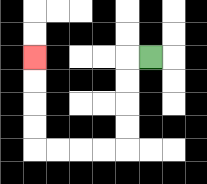{'start': '[6, 2]', 'end': '[1, 2]', 'path_directions': 'L,D,D,D,D,L,L,L,L,U,U,U,U', 'path_coordinates': '[[6, 2], [5, 2], [5, 3], [5, 4], [5, 5], [5, 6], [4, 6], [3, 6], [2, 6], [1, 6], [1, 5], [1, 4], [1, 3], [1, 2]]'}